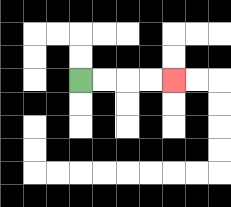{'start': '[3, 3]', 'end': '[7, 3]', 'path_directions': 'R,R,R,R', 'path_coordinates': '[[3, 3], [4, 3], [5, 3], [6, 3], [7, 3]]'}